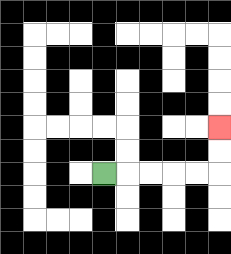{'start': '[4, 7]', 'end': '[9, 5]', 'path_directions': 'R,R,R,R,R,U,U', 'path_coordinates': '[[4, 7], [5, 7], [6, 7], [7, 7], [8, 7], [9, 7], [9, 6], [9, 5]]'}